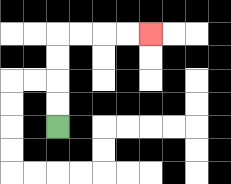{'start': '[2, 5]', 'end': '[6, 1]', 'path_directions': 'U,U,U,U,R,R,R,R', 'path_coordinates': '[[2, 5], [2, 4], [2, 3], [2, 2], [2, 1], [3, 1], [4, 1], [5, 1], [6, 1]]'}